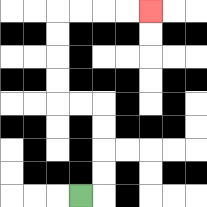{'start': '[3, 8]', 'end': '[6, 0]', 'path_directions': 'R,U,U,U,U,L,L,U,U,U,U,R,R,R,R', 'path_coordinates': '[[3, 8], [4, 8], [4, 7], [4, 6], [4, 5], [4, 4], [3, 4], [2, 4], [2, 3], [2, 2], [2, 1], [2, 0], [3, 0], [4, 0], [5, 0], [6, 0]]'}